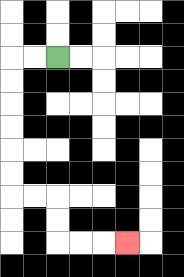{'start': '[2, 2]', 'end': '[5, 10]', 'path_directions': 'L,L,D,D,D,D,D,D,R,R,D,D,R,R,R', 'path_coordinates': '[[2, 2], [1, 2], [0, 2], [0, 3], [0, 4], [0, 5], [0, 6], [0, 7], [0, 8], [1, 8], [2, 8], [2, 9], [2, 10], [3, 10], [4, 10], [5, 10]]'}